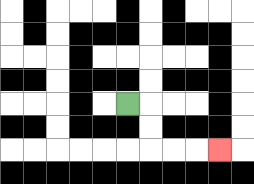{'start': '[5, 4]', 'end': '[9, 6]', 'path_directions': 'R,D,D,R,R,R', 'path_coordinates': '[[5, 4], [6, 4], [6, 5], [6, 6], [7, 6], [8, 6], [9, 6]]'}